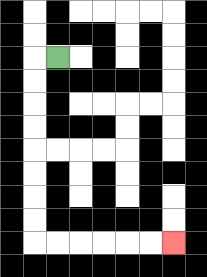{'start': '[2, 2]', 'end': '[7, 10]', 'path_directions': 'L,D,D,D,D,D,D,D,D,R,R,R,R,R,R', 'path_coordinates': '[[2, 2], [1, 2], [1, 3], [1, 4], [1, 5], [1, 6], [1, 7], [1, 8], [1, 9], [1, 10], [2, 10], [3, 10], [4, 10], [5, 10], [6, 10], [7, 10]]'}